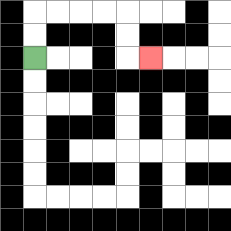{'start': '[1, 2]', 'end': '[6, 2]', 'path_directions': 'U,U,R,R,R,R,D,D,R', 'path_coordinates': '[[1, 2], [1, 1], [1, 0], [2, 0], [3, 0], [4, 0], [5, 0], [5, 1], [5, 2], [6, 2]]'}